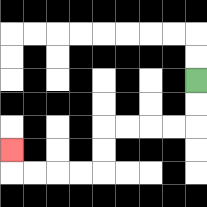{'start': '[8, 3]', 'end': '[0, 6]', 'path_directions': 'D,D,L,L,L,L,D,D,L,L,L,L,U', 'path_coordinates': '[[8, 3], [8, 4], [8, 5], [7, 5], [6, 5], [5, 5], [4, 5], [4, 6], [4, 7], [3, 7], [2, 7], [1, 7], [0, 7], [0, 6]]'}